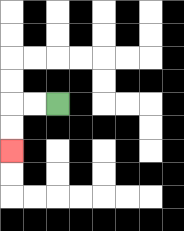{'start': '[2, 4]', 'end': '[0, 6]', 'path_directions': 'L,L,D,D', 'path_coordinates': '[[2, 4], [1, 4], [0, 4], [0, 5], [0, 6]]'}